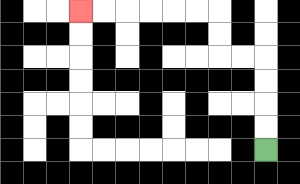{'start': '[11, 6]', 'end': '[3, 0]', 'path_directions': 'U,U,U,U,L,L,U,U,L,L,L,L,L,L', 'path_coordinates': '[[11, 6], [11, 5], [11, 4], [11, 3], [11, 2], [10, 2], [9, 2], [9, 1], [9, 0], [8, 0], [7, 0], [6, 0], [5, 0], [4, 0], [3, 0]]'}